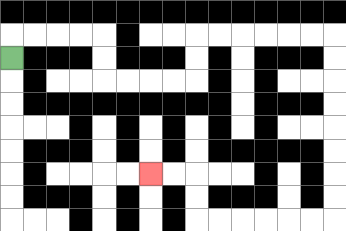{'start': '[0, 2]', 'end': '[6, 7]', 'path_directions': 'U,R,R,R,R,D,D,R,R,R,R,U,U,R,R,R,R,R,R,D,D,D,D,D,D,D,D,L,L,L,L,L,L,U,U,L,L', 'path_coordinates': '[[0, 2], [0, 1], [1, 1], [2, 1], [3, 1], [4, 1], [4, 2], [4, 3], [5, 3], [6, 3], [7, 3], [8, 3], [8, 2], [8, 1], [9, 1], [10, 1], [11, 1], [12, 1], [13, 1], [14, 1], [14, 2], [14, 3], [14, 4], [14, 5], [14, 6], [14, 7], [14, 8], [14, 9], [13, 9], [12, 9], [11, 9], [10, 9], [9, 9], [8, 9], [8, 8], [8, 7], [7, 7], [6, 7]]'}